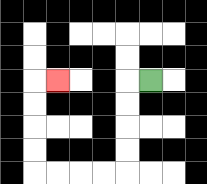{'start': '[6, 3]', 'end': '[2, 3]', 'path_directions': 'L,D,D,D,D,L,L,L,L,U,U,U,U,R', 'path_coordinates': '[[6, 3], [5, 3], [5, 4], [5, 5], [5, 6], [5, 7], [4, 7], [3, 7], [2, 7], [1, 7], [1, 6], [1, 5], [1, 4], [1, 3], [2, 3]]'}